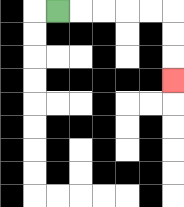{'start': '[2, 0]', 'end': '[7, 3]', 'path_directions': 'R,R,R,R,R,D,D,D', 'path_coordinates': '[[2, 0], [3, 0], [4, 0], [5, 0], [6, 0], [7, 0], [7, 1], [7, 2], [7, 3]]'}